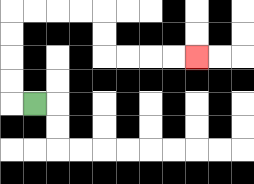{'start': '[1, 4]', 'end': '[8, 2]', 'path_directions': 'L,U,U,U,U,R,R,R,R,D,D,R,R,R,R', 'path_coordinates': '[[1, 4], [0, 4], [0, 3], [0, 2], [0, 1], [0, 0], [1, 0], [2, 0], [3, 0], [4, 0], [4, 1], [4, 2], [5, 2], [6, 2], [7, 2], [8, 2]]'}